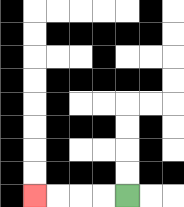{'start': '[5, 8]', 'end': '[1, 8]', 'path_directions': 'L,L,L,L', 'path_coordinates': '[[5, 8], [4, 8], [3, 8], [2, 8], [1, 8]]'}